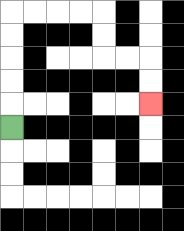{'start': '[0, 5]', 'end': '[6, 4]', 'path_directions': 'U,U,U,U,U,R,R,R,R,D,D,R,R,D,D', 'path_coordinates': '[[0, 5], [0, 4], [0, 3], [0, 2], [0, 1], [0, 0], [1, 0], [2, 0], [3, 0], [4, 0], [4, 1], [4, 2], [5, 2], [6, 2], [6, 3], [6, 4]]'}